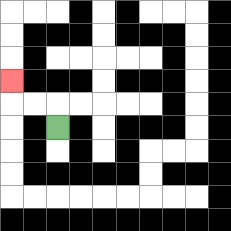{'start': '[2, 5]', 'end': '[0, 3]', 'path_directions': 'U,L,L,U', 'path_coordinates': '[[2, 5], [2, 4], [1, 4], [0, 4], [0, 3]]'}